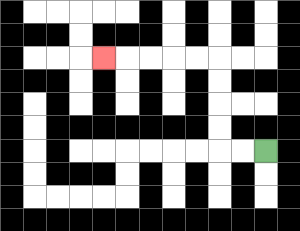{'start': '[11, 6]', 'end': '[4, 2]', 'path_directions': 'L,L,U,U,U,U,L,L,L,L,L', 'path_coordinates': '[[11, 6], [10, 6], [9, 6], [9, 5], [9, 4], [9, 3], [9, 2], [8, 2], [7, 2], [6, 2], [5, 2], [4, 2]]'}